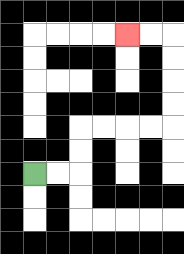{'start': '[1, 7]', 'end': '[5, 1]', 'path_directions': 'R,R,U,U,R,R,R,R,U,U,U,U,L,L', 'path_coordinates': '[[1, 7], [2, 7], [3, 7], [3, 6], [3, 5], [4, 5], [5, 5], [6, 5], [7, 5], [7, 4], [7, 3], [7, 2], [7, 1], [6, 1], [5, 1]]'}